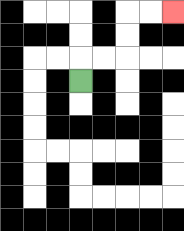{'start': '[3, 3]', 'end': '[7, 0]', 'path_directions': 'U,R,R,U,U,R,R', 'path_coordinates': '[[3, 3], [3, 2], [4, 2], [5, 2], [5, 1], [5, 0], [6, 0], [7, 0]]'}